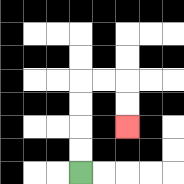{'start': '[3, 7]', 'end': '[5, 5]', 'path_directions': 'U,U,U,U,R,R,D,D', 'path_coordinates': '[[3, 7], [3, 6], [3, 5], [3, 4], [3, 3], [4, 3], [5, 3], [5, 4], [5, 5]]'}